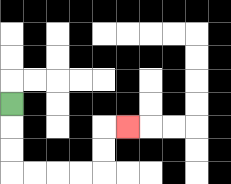{'start': '[0, 4]', 'end': '[5, 5]', 'path_directions': 'D,D,D,R,R,R,R,U,U,R', 'path_coordinates': '[[0, 4], [0, 5], [0, 6], [0, 7], [1, 7], [2, 7], [3, 7], [4, 7], [4, 6], [4, 5], [5, 5]]'}